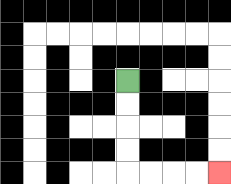{'start': '[5, 3]', 'end': '[9, 7]', 'path_directions': 'D,D,D,D,R,R,R,R', 'path_coordinates': '[[5, 3], [5, 4], [5, 5], [5, 6], [5, 7], [6, 7], [7, 7], [8, 7], [9, 7]]'}